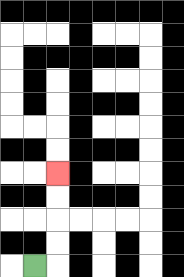{'start': '[1, 11]', 'end': '[2, 7]', 'path_directions': 'R,U,U,U,U', 'path_coordinates': '[[1, 11], [2, 11], [2, 10], [2, 9], [2, 8], [2, 7]]'}